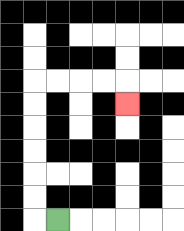{'start': '[2, 9]', 'end': '[5, 4]', 'path_directions': 'L,U,U,U,U,U,U,R,R,R,R,D', 'path_coordinates': '[[2, 9], [1, 9], [1, 8], [1, 7], [1, 6], [1, 5], [1, 4], [1, 3], [2, 3], [3, 3], [4, 3], [5, 3], [5, 4]]'}